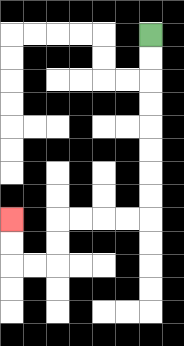{'start': '[6, 1]', 'end': '[0, 9]', 'path_directions': 'D,D,D,D,D,D,D,D,L,L,L,L,D,D,L,L,U,U', 'path_coordinates': '[[6, 1], [6, 2], [6, 3], [6, 4], [6, 5], [6, 6], [6, 7], [6, 8], [6, 9], [5, 9], [4, 9], [3, 9], [2, 9], [2, 10], [2, 11], [1, 11], [0, 11], [0, 10], [0, 9]]'}